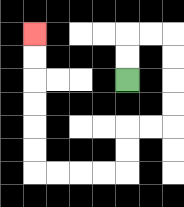{'start': '[5, 3]', 'end': '[1, 1]', 'path_directions': 'U,U,R,R,D,D,D,D,L,L,D,D,L,L,L,L,U,U,U,U,U,U', 'path_coordinates': '[[5, 3], [5, 2], [5, 1], [6, 1], [7, 1], [7, 2], [7, 3], [7, 4], [7, 5], [6, 5], [5, 5], [5, 6], [5, 7], [4, 7], [3, 7], [2, 7], [1, 7], [1, 6], [1, 5], [1, 4], [1, 3], [1, 2], [1, 1]]'}